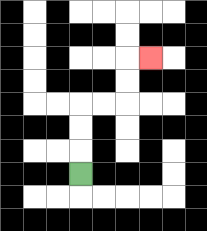{'start': '[3, 7]', 'end': '[6, 2]', 'path_directions': 'U,U,U,R,R,U,U,R', 'path_coordinates': '[[3, 7], [3, 6], [3, 5], [3, 4], [4, 4], [5, 4], [5, 3], [5, 2], [6, 2]]'}